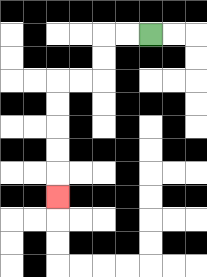{'start': '[6, 1]', 'end': '[2, 8]', 'path_directions': 'L,L,D,D,L,L,D,D,D,D,D', 'path_coordinates': '[[6, 1], [5, 1], [4, 1], [4, 2], [4, 3], [3, 3], [2, 3], [2, 4], [2, 5], [2, 6], [2, 7], [2, 8]]'}